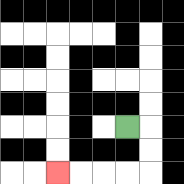{'start': '[5, 5]', 'end': '[2, 7]', 'path_directions': 'R,D,D,L,L,L,L', 'path_coordinates': '[[5, 5], [6, 5], [6, 6], [6, 7], [5, 7], [4, 7], [3, 7], [2, 7]]'}